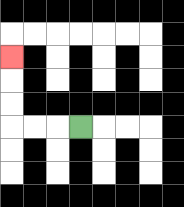{'start': '[3, 5]', 'end': '[0, 2]', 'path_directions': 'L,L,L,U,U,U', 'path_coordinates': '[[3, 5], [2, 5], [1, 5], [0, 5], [0, 4], [0, 3], [0, 2]]'}